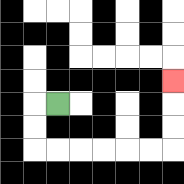{'start': '[2, 4]', 'end': '[7, 3]', 'path_directions': 'L,D,D,R,R,R,R,R,R,U,U,U', 'path_coordinates': '[[2, 4], [1, 4], [1, 5], [1, 6], [2, 6], [3, 6], [4, 6], [5, 6], [6, 6], [7, 6], [7, 5], [7, 4], [7, 3]]'}